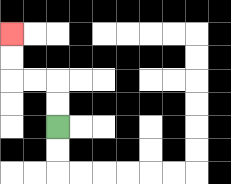{'start': '[2, 5]', 'end': '[0, 1]', 'path_directions': 'U,U,L,L,U,U', 'path_coordinates': '[[2, 5], [2, 4], [2, 3], [1, 3], [0, 3], [0, 2], [0, 1]]'}